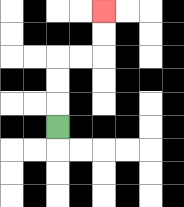{'start': '[2, 5]', 'end': '[4, 0]', 'path_directions': 'U,U,U,R,R,U,U', 'path_coordinates': '[[2, 5], [2, 4], [2, 3], [2, 2], [3, 2], [4, 2], [4, 1], [4, 0]]'}